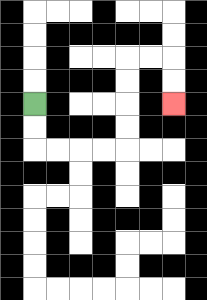{'start': '[1, 4]', 'end': '[7, 4]', 'path_directions': 'D,D,R,R,R,R,U,U,U,U,R,R,D,D', 'path_coordinates': '[[1, 4], [1, 5], [1, 6], [2, 6], [3, 6], [4, 6], [5, 6], [5, 5], [5, 4], [5, 3], [5, 2], [6, 2], [7, 2], [7, 3], [7, 4]]'}